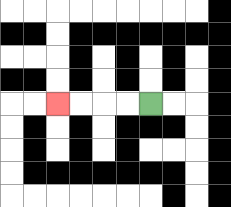{'start': '[6, 4]', 'end': '[2, 4]', 'path_directions': 'L,L,L,L', 'path_coordinates': '[[6, 4], [5, 4], [4, 4], [3, 4], [2, 4]]'}